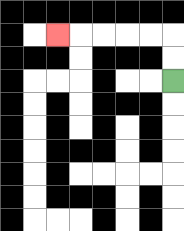{'start': '[7, 3]', 'end': '[2, 1]', 'path_directions': 'U,U,L,L,L,L,L', 'path_coordinates': '[[7, 3], [7, 2], [7, 1], [6, 1], [5, 1], [4, 1], [3, 1], [2, 1]]'}